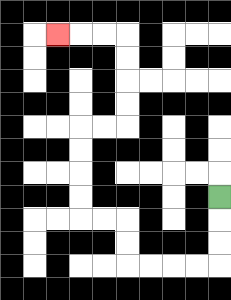{'start': '[9, 8]', 'end': '[2, 1]', 'path_directions': 'D,D,D,L,L,L,L,U,U,L,L,U,U,U,U,R,R,U,U,U,U,L,L,L', 'path_coordinates': '[[9, 8], [9, 9], [9, 10], [9, 11], [8, 11], [7, 11], [6, 11], [5, 11], [5, 10], [5, 9], [4, 9], [3, 9], [3, 8], [3, 7], [3, 6], [3, 5], [4, 5], [5, 5], [5, 4], [5, 3], [5, 2], [5, 1], [4, 1], [3, 1], [2, 1]]'}